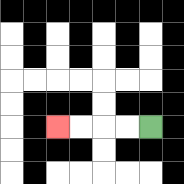{'start': '[6, 5]', 'end': '[2, 5]', 'path_directions': 'L,L,L,L', 'path_coordinates': '[[6, 5], [5, 5], [4, 5], [3, 5], [2, 5]]'}